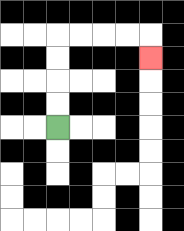{'start': '[2, 5]', 'end': '[6, 2]', 'path_directions': 'U,U,U,U,R,R,R,R,D', 'path_coordinates': '[[2, 5], [2, 4], [2, 3], [2, 2], [2, 1], [3, 1], [4, 1], [5, 1], [6, 1], [6, 2]]'}